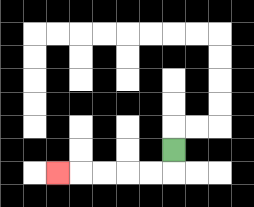{'start': '[7, 6]', 'end': '[2, 7]', 'path_directions': 'D,L,L,L,L,L', 'path_coordinates': '[[7, 6], [7, 7], [6, 7], [5, 7], [4, 7], [3, 7], [2, 7]]'}